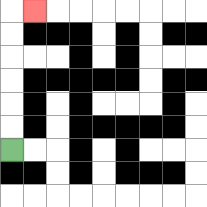{'start': '[0, 6]', 'end': '[1, 0]', 'path_directions': 'U,U,U,U,U,U,R', 'path_coordinates': '[[0, 6], [0, 5], [0, 4], [0, 3], [0, 2], [0, 1], [0, 0], [1, 0]]'}